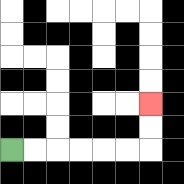{'start': '[0, 6]', 'end': '[6, 4]', 'path_directions': 'R,R,R,R,R,R,U,U', 'path_coordinates': '[[0, 6], [1, 6], [2, 6], [3, 6], [4, 6], [5, 6], [6, 6], [6, 5], [6, 4]]'}